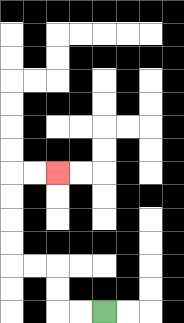{'start': '[4, 13]', 'end': '[2, 7]', 'path_directions': 'L,L,U,U,L,L,U,U,U,U,R,R', 'path_coordinates': '[[4, 13], [3, 13], [2, 13], [2, 12], [2, 11], [1, 11], [0, 11], [0, 10], [0, 9], [0, 8], [0, 7], [1, 7], [2, 7]]'}